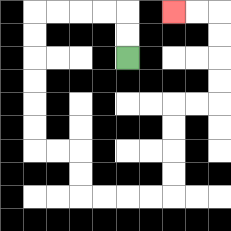{'start': '[5, 2]', 'end': '[7, 0]', 'path_directions': 'U,U,L,L,L,L,D,D,D,D,D,D,R,R,D,D,R,R,R,R,U,U,U,U,R,R,U,U,U,U,L,L', 'path_coordinates': '[[5, 2], [5, 1], [5, 0], [4, 0], [3, 0], [2, 0], [1, 0], [1, 1], [1, 2], [1, 3], [1, 4], [1, 5], [1, 6], [2, 6], [3, 6], [3, 7], [3, 8], [4, 8], [5, 8], [6, 8], [7, 8], [7, 7], [7, 6], [7, 5], [7, 4], [8, 4], [9, 4], [9, 3], [9, 2], [9, 1], [9, 0], [8, 0], [7, 0]]'}